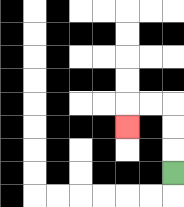{'start': '[7, 7]', 'end': '[5, 5]', 'path_directions': 'U,U,U,L,L,D', 'path_coordinates': '[[7, 7], [7, 6], [7, 5], [7, 4], [6, 4], [5, 4], [5, 5]]'}